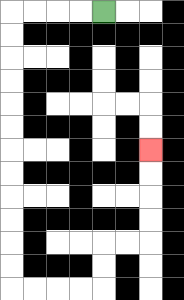{'start': '[4, 0]', 'end': '[6, 6]', 'path_directions': 'L,L,L,L,D,D,D,D,D,D,D,D,D,D,D,D,R,R,R,R,U,U,R,R,U,U,U,U', 'path_coordinates': '[[4, 0], [3, 0], [2, 0], [1, 0], [0, 0], [0, 1], [0, 2], [0, 3], [0, 4], [0, 5], [0, 6], [0, 7], [0, 8], [0, 9], [0, 10], [0, 11], [0, 12], [1, 12], [2, 12], [3, 12], [4, 12], [4, 11], [4, 10], [5, 10], [6, 10], [6, 9], [6, 8], [6, 7], [6, 6]]'}